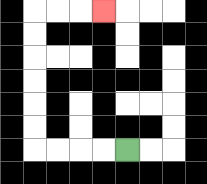{'start': '[5, 6]', 'end': '[4, 0]', 'path_directions': 'L,L,L,L,U,U,U,U,U,U,R,R,R', 'path_coordinates': '[[5, 6], [4, 6], [3, 6], [2, 6], [1, 6], [1, 5], [1, 4], [1, 3], [1, 2], [1, 1], [1, 0], [2, 0], [3, 0], [4, 0]]'}